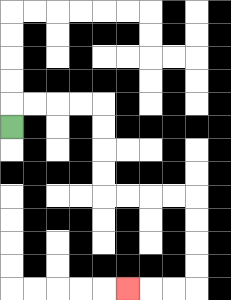{'start': '[0, 5]', 'end': '[5, 12]', 'path_directions': 'U,R,R,R,R,D,D,D,D,R,R,R,R,D,D,D,D,L,L,L', 'path_coordinates': '[[0, 5], [0, 4], [1, 4], [2, 4], [3, 4], [4, 4], [4, 5], [4, 6], [4, 7], [4, 8], [5, 8], [6, 8], [7, 8], [8, 8], [8, 9], [8, 10], [8, 11], [8, 12], [7, 12], [6, 12], [5, 12]]'}